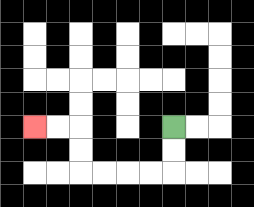{'start': '[7, 5]', 'end': '[1, 5]', 'path_directions': 'D,D,L,L,L,L,U,U,L,L', 'path_coordinates': '[[7, 5], [7, 6], [7, 7], [6, 7], [5, 7], [4, 7], [3, 7], [3, 6], [3, 5], [2, 5], [1, 5]]'}